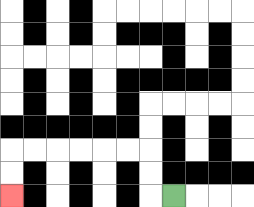{'start': '[7, 8]', 'end': '[0, 8]', 'path_directions': 'L,U,U,L,L,L,L,L,L,D,D', 'path_coordinates': '[[7, 8], [6, 8], [6, 7], [6, 6], [5, 6], [4, 6], [3, 6], [2, 6], [1, 6], [0, 6], [0, 7], [0, 8]]'}